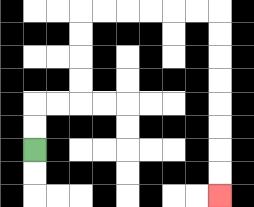{'start': '[1, 6]', 'end': '[9, 8]', 'path_directions': 'U,U,R,R,U,U,U,U,R,R,R,R,R,R,D,D,D,D,D,D,D,D', 'path_coordinates': '[[1, 6], [1, 5], [1, 4], [2, 4], [3, 4], [3, 3], [3, 2], [3, 1], [3, 0], [4, 0], [5, 0], [6, 0], [7, 0], [8, 0], [9, 0], [9, 1], [9, 2], [9, 3], [9, 4], [9, 5], [9, 6], [9, 7], [9, 8]]'}